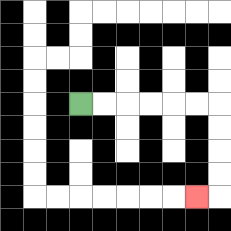{'start': '[3, 4]', 'end': '[8, 8]', 'path_directions': 'R,R,R,R,R,R,D,D,D,D,L', 'path_coordinates': '[[3, 4], [4, 4], [5, 4], [6, 4], [7, 4], [8, 4], [9, 4], [9, 5], [9, 6], [9, 7], [9, 8], [8, 8]]'}